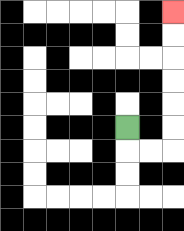{'start': '[5, 5]', 'end': '[7, 0]', 'path_directions': 'D,R,R,U,U,U,U,U,U', 'path_coordinates': '[[5, 5], [5, 6], [6, 6], [7, 6], [7, 5], [7, 4], [7, 3], [7, 2], [7, 1], [7, 0]]'}